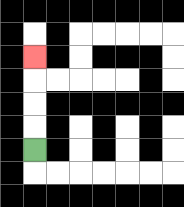{'start': '[1, 6]', 'end': '[1, 2]', 'path_directions': 'U,U,U,U', 'path_coordinates': '[[1, 6], [1, 5], [1, 4], [1, 3], [1, 2]]'}